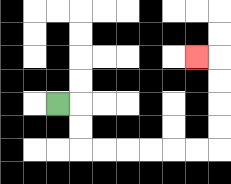{'start': '[2, 4]', 'end': '[8, 2]', 'path_directions': 'R,D,D,R,R,R,R,R,R,U,U,U,U,L', 'path_coordinates': '[[2, 4], [3, 4], [3, 5], [3, 6], [4, 6], [5, 6], [6, 6], [7, 6], [8, 6], [9, 6], [9, 5], [9, 4], [9, 3], [9, 2], [8, 2]]'}